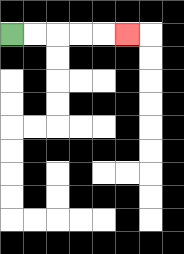{'start': '[0, 1]', 'end': '[5, 1]', 'path_directions': 'R,R,R,R,R', 'path_coordinates': '[[0, 1], [1, 1], [2, 1], [3, 1], [4, 1], [5, 1]]'}